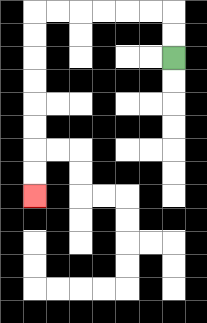{'start': '[7, 2]', 'end': '[1, 8]', 'path_directions': 'U,U,L,L,L,L,L,L,D,D,D,D,D,D,D,D', 'path_coordinates': '[[7, 2], [7, 1], [7, 0], [6, 0], [5, 0], [4, 0], [3, 0], [2, 0], [1, 0], [1, 1], [1, 2], [1, 3], [1, 4], [1, 5], [1, 6], [1, 7], [1, 8]]'}